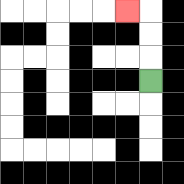{'start': '[6, 3]', 'end': '[5, 0]', 'path_directions': 'U,U,U,L', 'path_coordinates': '[[6, 3], [6, 2], [6, 1], [6, 0], [5, 0]]'}